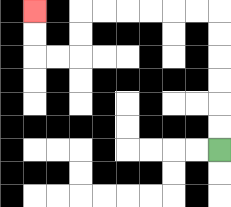{'start': '[9, 6]', 'end': '[1, 0]', 'path_directions': 'U,U,U,U,U,U,L,L,L,L,L,L,D,D,L,L,U,U', 'path_coordinates': '[[9, 6], [9, 5], [9, 4], [9, 3], [9, 2], [9, 1], [9, 0], [8, 0], [7, 0], [6, 0], [5, 0], [4, 0], [3, 0], [3, 1], [3, 2], [2, 2], [1, 2], [1, 1], [1, 0]]'}